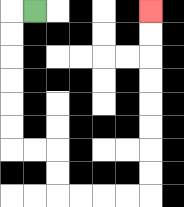{'start': '[1, 0]', 'end': '[6, 0]', 'path_directions': 'L,D,D,D,D,D,D,R,R,D,D,R,R,R,R,U,U,U,U,U,U,U,U', 'path_coordinates': '[[1, 0], [0, 0], [0, 1], [0, 2], [0, 3], [0, 4], [0, 5], [0, 6], [1, 6], [2, 6], [2, 7], [2, 8], [3, 8], [4, 8], [5, 8], [6, 8], [6, 7], [6, 6], [6, 5], [6, 4], [6, 3], [6, 2], [6, 1], [6, 0]]'}